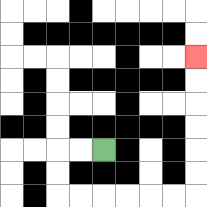{'start': '[4, 6]', 'end': '[8, 2]', 'path_directions': 'L,L,D,D,R,R,R,R,R,R,U,U,U,U,U,U', 'path_coordinates': '[[4, 6], [3, 6], [2, 6], [2, 7], [2, 8], [3, 8], [4, 8], [5, 8], [6, 8], [7, 8], [8, 8], [8, 7], [8, 6], [8, 5], [8, 4], [8, 3], [8, 2]]'}